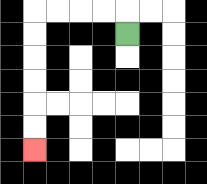{'start': '[5, 1]', 'end': '[1, 6]', 'path_directions': 'U,L,L,L,L,D,D,D,D,D,D', 'path_coordinates': '[[5, 1], [5, 0], [4, 0], [3, 0], [2, 0], [1, 0], [1, 1], [1, 2], [1, 3], [1, 4], [1, 5], [1, 6]]'}